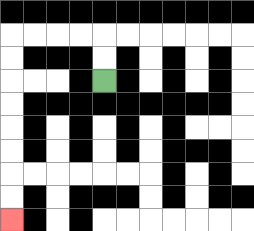{'start': '[4, 3]', 'end': '[0, 9]', 'path_directions': 'U,U,L,L,L,L,D,D,D,D,D,D,D,D', 'path_coordinates': '[[4, 3], [4, 2], [4, 1], [3, 1], [2, 1], [1, 1], [0, 1], [0, 2], [0, 3], [0, 4], [0, 5], [0, 6], [0, 7], [0, 8], [0, 9]]'}